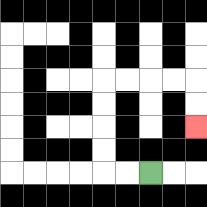{'start': '[6, 7]', 'end': '[8, 5]', 'path_directions': 'L,L,U,U,U,U,R,R,R,R,D,D', 'path_coordinates': '[[6, 7], [5, 7], [4, 7], [4, 6], [4, 5], [4, 4], [4, 3], [5, 3], [6, 3], [7, 3], [8, 3], [8, 4], [8, 5]]'}